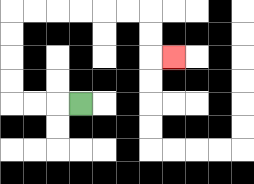{'start': '[3, 4]', 'end': '[7, 2]', 'path_directions': 'L,L,L,U,U,U,U,R,R,R,R,R,R,D,D,R', 'path_coordinates': '[[3, 4], [2, 4], [1, 4], [0, 4], [0, 3], [0, 2], [0, 1], [0, 0], [1, 0], [2, 0], [3, 0], [4, 0], [5, 0], [6, 0], [6, 1], [6, 2], [7, 2]]'}